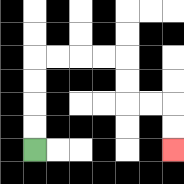{'start': '[1, 6]', 'end': '[7, 6]', 'path_directions': 'U,U,U,U,R,R,R,R,D,D,R,R,D,D', 'path_coordinates': '[[1, 6], [1, 5], [1, 4], [1, 3], [1, 2], [2, 2], [3, 2], [4, 2], [5, 2], [5, 3], [5, 4], [6, 4], [7, 4], [7, 5], [7, 6]]'}